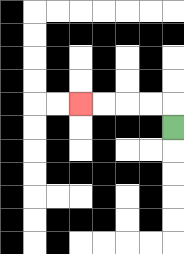{'start': '[7, 5]', 'end': '[3, 4]', 'path_directions': 'U,L,L,L,L', 'path_coordinates': '[[7, 5], [7, 4], [6, 4], [5, 4], [4, 4], [3, 4]]'}